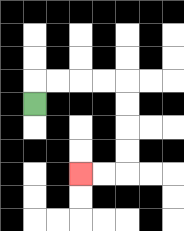{'start': '[1, 4]', 'end': '[3, 7]', 'path_directions': 'U,R,R,R,R,D,D,D,D,L,L', 'path_coordinates': '[[1, 4], [1, 3], [2, 3], [3, 3], [4, 3], [5, 3], [5, 4], [5, 5], [5, 6], [5, 7], [4, 7], [3, 7]]'}